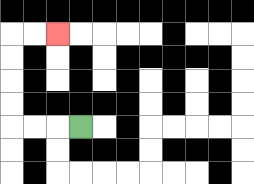{'start': '[3, 5]', 'end': '[2, 1]', 'path_directions': 'L,L,L,U,U,U,U,R,R', 'path_coordinates': '[[3, 5], [2, 5], [1, 5], [0, 5], [0, 4], [0, 3], [0, 2], [0, 1], [1, 1], [2, 1]]'}